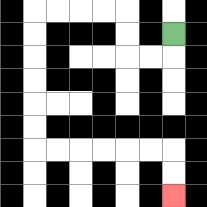{'start': '[7, 1]', 'end': '[7, 8]', 'path_directions': 'D,L,L,U,U,L,L,L,L,D,D,D,D,D,D,R,R,R,R,R,R,D,D', 'path_coordinates': '[[7, 1], [7, 2], [6, 2], [5, 2], [5, 1], [5, 0], [4, 0], [3, 0], [2, 0], [1, 0], [1, 1], [1, 2], [1, 3], [1, 4], [1, 5], [1, 6], [2, 6], [3, 6], [4, 6], [5, 6], [6, 6], [7, 6], [7, 7], [7, 8]]'}